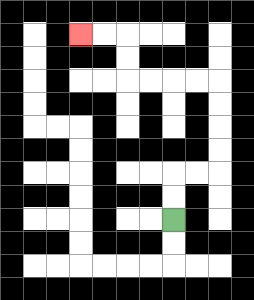{'start': '[7, 9]', 'end': '[3, 1]', 'path_directions': 'U,U,R,R,U,U,U,U,L,L,L,L,U,U,L,L', 'path_coordinates': '[[7, 9], [7, 8], [7, 7], [8, 7], [9, 7], [9, 6], [9, 5], [9, 4], [9, 3], [8, 3], [7, 3], [6, 3], [5, 3], [5, 2], [5, 1], [4, 1], [3, 1]]'}